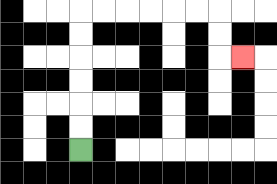{'start': '[3, 6]', 'end': '[10, 2]', 'path_directions': 'U,U,U,U,U,U,R,R,R,R,R,R,D,D,R', 'path_coordinates': '[[3, 6], [3, 5], [3, 4], [3, 3], [3, 2], [3, 1], [3, 0], [4, 0], [5, 0], [6, 0], [7, 0], [8, 0], [9, 0], [9, 1], [9, 2], [10, 2]]'}